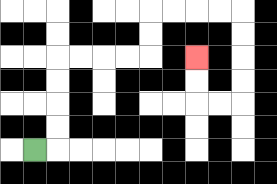{'start': '[1, 6]', 'end': '[8, 2]', 'path_directions': 'R,U,U,U,U,R,R,R,R,U,U,R,R,R,R,D,D,D,D,L,L,U,U', 'path_coordinates': '[[1, 6], [2, 6], [2, 5], [2, 4], [2, 3], [2, 2], [3, 2], [4, 2], [5, 2], [6, 2], [6, 1], [6, 0], [7, 0], [8, 0], [9, 0], [10, 0], [10, 1], [10, 2], [10, 3], [10, 4], [9, 4], [8, 4], [8, 3], [8, 2]]'}